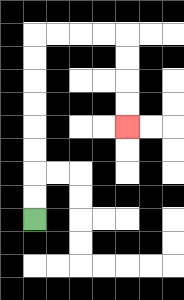{'start': '[1, 9]', 'end': '[5, 5]', 'path_directions': 'U,U,U,U,U,U,U,U,R,R,R,R,D,D,D,D', 'path_coordinates': '[[1, 9], [1, 8], [1, 7], [1, 6], [1, 5], [1, 4], [1, 3], [1, 2], [1, 1], [2, 1], [3, 1], [4, 1], [5, 1], [5, 2], [5, 3], [5, 4], [5, 5]]'}